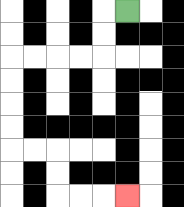{'start': '[5, 0]', 'end': '[5, 8]', 'path_directions': 'L,D,D,L,L,L,L,D,D,D,D,R,R,D,D,R,R,R', 'path_coordinates': '[[5, 0], [4, 0], [4, 1], [4, 2], [3, 2], [2, 2], [1, 2], [0, 2], [0, 3], [0, 4], [0, 5], [0, 6], [1, 6], [2, 6], [2, 7], [2, 8], [3, 8], [4, 8], [5, 8]]'}